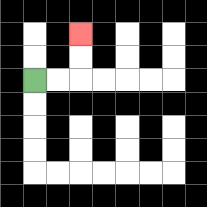{'start': '[1, 3]', 'end': '[3, 1]', 'path_directions': 'R,R,U,U', 'path_coordinates': '[[1, 3], [2, 3], [3, 3], [3, 2], [3, 1]]'}